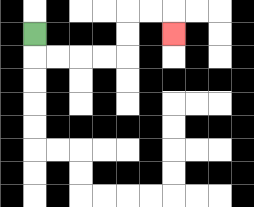{'start': '[1, 1]', 'end': '[7, 1]', 'path_directions': 'D,R,R,R,R,U,U,R,R,D', 'path_coordinates': '[[1, 1], [1, 2], [2, 2], [3, 2], [4, 2], [5, 2], [5, 1], [5, 0], [6, 0], [7, 0], [7, 1]]'}